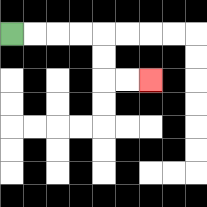{'start': '[0, 1]', 'end': '[6, 3]', 'path_directions': 'R,R,R,R,D,D,R,R', 'path_coordinates': '[[0, 1], [1, 1], [2, 1], [3, 1], [4, 1], [4, 2], [4, 3], [5, 3], [6, 3]]'}